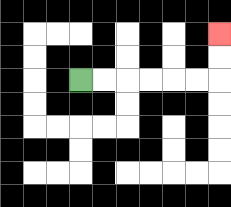{'start': '[3, 3]', 'end': '[9, 1]', 'path_directions': 'R,R,R,R,R,R,U,U', 'path_coordinates': '[[3, 3], [4, 3], [5, 3], [6, 3], [7, 3], [8, 3], [9, 3], [9, 2], [9, 1]]'}